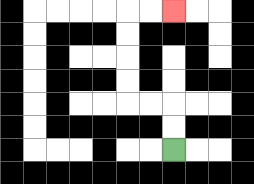{'start': '[7, 6]', 'end': '[7, 0]', 'path_directions': 'U,U,L,L,U,U,U,U,R,R', 'path_coordinates': '[[7, 6], [7, 5], [7, 4], [6, 4], [5, 4], [5, 3], [5, 2], [5, 1], [5, 0], [6, 0], [7, 0]]'}